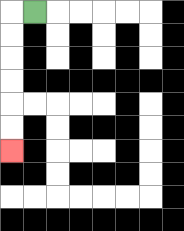{'start': '[1, 0]', 'end': '[0, 6]', 'path_directions': 'L,D,D,D,D,D,D', 'path_coordinates': '[[1, 0], [0, 0], [0, 1], [0, 2], [0, 3], [0, 4], [0, 5], [0, 6]]'}